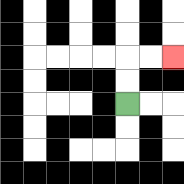{'start': '[5, 4]', 'end': '[7, 2]', 'path_directions': 'U,U,R,R', 'path_coordinates': '[[5, 4], [5, 3], [5, 2], [6, 2], [7, 2]]'}